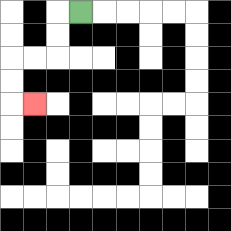{'start': '[3, 0]', 'end': '[1, 4]', 'path_directions': 'L,D,D,L,L,D,D,R', 'path_coordinates': '[[3, 0], [2, 0], [2, 1], [2, 2], [1, 2], [0, 2], [0, 3], [0, 4], [1, 4]]'}